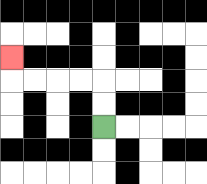{'start': '[4, 5]', 'end': '[0, 2]', 'path_directions': 'U,U,L,L,L,L,U', 'path_coordinates': '[[4, 5], [4, 4], [4, 3], [3, 3], [2, 3], [1, 3], [0, 3], [0, 2]]'}